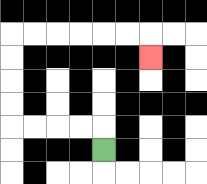{'start': '[4, 6]', 'end': '[6, 2]', 'path_directions': 'U,L,L,L,L,U,U,U,U,R,R,R,R,R,R,D', 'path_coordinates': '[[4, 6], [4, 5], [3, 5], [2, 5], [1, 5], [0, 5], [0, 4], [0, 3], [0, 2], [0, 1], [1, 1], [2, 1], [3, 1], [4, 1], [5, 1], [6, 1], [6, 2]]'}